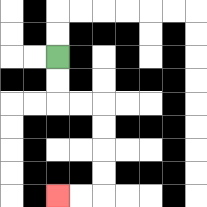{'start': '[2, 2]', 'end': '[2, 8]', 'path_directions': 'D,D,R,R,D,D,D,D,L,L', 'path_coordinates': '[[2, 2], [2, 3], [2, 4], [3, 4], [4, 4], [4, 5], [4, 6], [4, 7], [4, 8], [3, 8], [2, 8]]'}